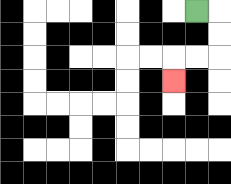{'start': '[8, 0]', 'end': '[7, 3]', 'path_directions': 'R,D,D,L,L,D', 'path_coordinates': '[[8, 0], [9, 0], [9, 1], [9, 2], [8, 2], [7, 2], [7, 3]]'}